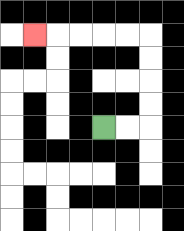{'start': '[4, 5]', 'end': '[1, 1]', 'path_directions': 'R,R,U,U,U,U,L,L,L,L,L', 'path_coordinates': '[[4, 5], [5, 5], [6, 5], [6, 4], [6, 3], [6, 2], [6, 1], [5, 1], [4, 1], [3, 1], [2, 1], [1, 1]]'}